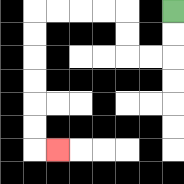{'start': '[7, 0]', 'end': '[2, 6]', 'path_directions': 'D,D,L,L,U,U,L,L,L,L,D,D,D,D,D,D,R', 'path_coordinates': '[[7, 0], [7, 1], [7, 2], [6, 2], [5, 2], [5, 1], [5, 0], [4, 0], [3, 0], [2, 0], [1, 0], [1, 1], [1, 2], [1, 3], [1, 4], [1, 5], [1, 6], [2, 6]]'}